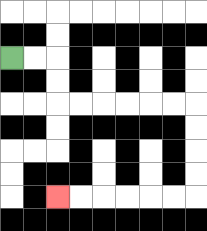{'start': '[0, 2]', 'end': '[2, 8]', 'path_directions': 'R,R,D,D,R,R,R,R,R,R,D,D,D,D,L,L,L,L,L,L', 'path_coordinates': '[[0, 2], [1, 2], [2, 2], [2, 3], [2, 4], [3, 4], [4, 4], [5, 4], [6, 4], [7, 4], [8, 4], [8, 5], [8, 6], [8, 7], [8, 8], [7, 8], [6, 8], [5, 8], [4, 8], [3, 8], [2, 8]]'}